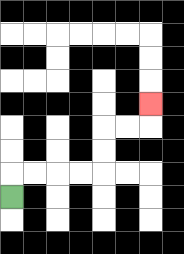{'start': '[0, 8]', 'end': '[6, 4]', 'path_directions': 'U,R,R,R,R,U,U,R,R,U', 'path_coordinates': '[[0, 8], [0, 7], [1, 7], [2, 7], [3, 7], [4, 7], [4, 6], [4, 5], [5, 5], [6, 5], [6, 4]]'}